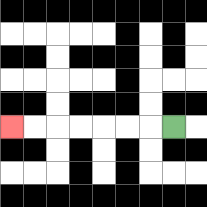{'start': '[7, 5]', 'end': '[0, 5]', 'path_directions': 'L,L,L,L,L,L,L', 'path_coordinates': '[[7, 5], [6, 5], [5, 5], [4, 5], [3, 5], [2, 5], [1, 5], [0, 5]]'}